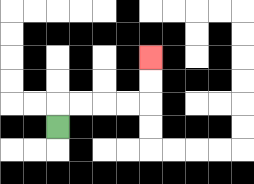{'start': '[2, 5]', 'end': '[6, 2]', 'path_directions': 'U,R,R,R,R,U,U', 'path_coordinates': '[[2, 5], [2, 4], [3, 4], [4, 4], [5, 4], [6, 4], [6, 3], [6, 2]]'}